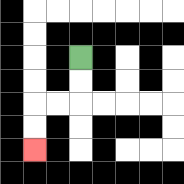{'start': '[3, 2]', 'end': '[1, 6]', 'path_directions': 'D,D,L,L,D,D', 'path_coordinates': '[[3, 2], [3, 3], [3, 4], [2, 4], [1, 4], [1, 5], [1, 6]]'}